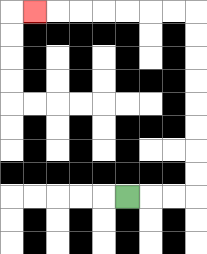{'start': '[5, 8]', 'end': '[1, 0]', 'path_directions': 'R,R,R,U,U,U,U,U,U,U,U,L,L,L,L,L,L,L', 'path_coordinates': '[[5, 8], [6, 8], [7, 8], [8, 8], [8, 7], [8, 6], [8, 5], [8, 4], [8, 3], [8, 2], [8, 1], [8, 0], [7, 0], [6, 0], [5, 0], [4, 0], [3, 0], [2, 0], [1, 0]]'}